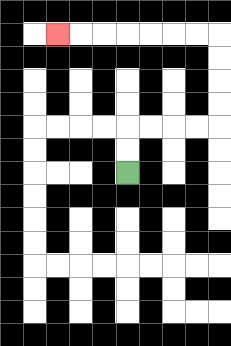{'start': '[5, 7]', 'end': '[2, 1]', 'path_directions': 'U,U,R,R,R,R,U,U,U,U,L,L,L,L,L,L,L', 'path_coordinates': '[[5, 7], [5, 6], [5, 5], [6, 5], [7, 5], [8, 5], [9, 5], [9, 4], [9, 3], [9, 2], [9, 1], [8, 1], [7, 1], [6, 1], [5, 1], [4, 1], [3, 1], [2, 1]]'}